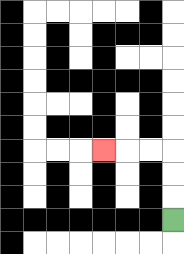{'start': '[7, 9]', 'end': '[4, 6]', 'path_directions': 'U,U,U,L,L,L', 'path_coordinates': '[[7, 9], [7, 8], [7, 7], [7, 6], [6, 6], [5, 6], [4, 6]]'}